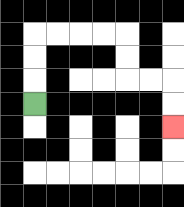{'start': '[1, 4]', 'end': '[7, 5]', 'path_directions': 'U,U,U,R,R,R,R,D,D,R,R,D,D', 'path_coordinates': '[[1, 4], [1, 3], [1, 2], [1, 1], [2, 1], [3, 1], [4, 1], [5, 1], [5, 2], [5, 3], [6, 3], [7, 3], [7, 4], [7, 5]]'}